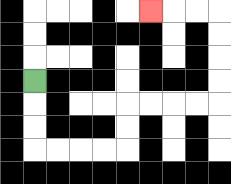{'start': '[1, 3]', 'end': '[6, 0]', 'path_directions': 'D,D,D,R,R,R,R,U,U,R,R,R,R,U,U,U,U,L,L,L', 'path_coordinates': '[[1, 3], [1, 4], [1, 5], [1, 6], [2, 6], [3, 6], [4, 6], [5, 6], [5, 5], [5, 4], [6, 4], [7, 4], [8, 4], [9, 4], [9, 3], [9, 2], [9, 1], [9, 0], [8, 0], [7, 0], [6, 0]]'}